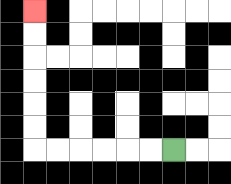{'start': '[7, 6]', 'end': '[1, 0]', 'path_directions': 'L,L,L,L,L,L,U,U,U,U,U,U', 'path_coordinates': '[[7, 6], [6, 6], [5, 6], [4, 6], [3, 6], [2, 6], [1, 6], [1, 5], [1, 4], [1, 3], [1, 2], [1, 1], [1, 0]]'}